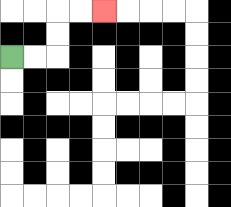{'start': '[0, 2]', 'end': '[4, 0]', 'path_directions': 'R,R,U,U,R,R', 'path_coordinates': '[[0, 2], [1, 2], [2, 2], [2, 1], [2, 0], [3, 0], [4, 0]]'}